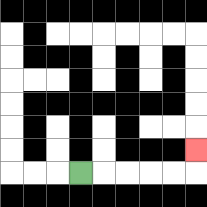{'start': '[3, 7]', 'end': '[8, 6]', 'path_directions': 'R,R,R,R,R,U', 'path_coordinates': '[[3, 7], [4, 7], [5, 7], [6, 7], [7, 7], [8, 7], [8, 6]]'}